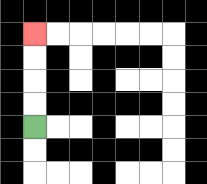{'start': '[1, 5]', 'end': '[1, 1]', 'path_directions': 'U,U,U,U', 'path_coordinates': '[[1, 5], [1, 4], [1, 3], [1, 2], [1, 1]]'}